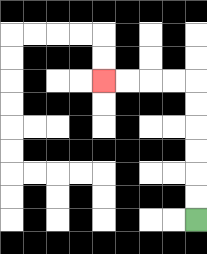{'start': '[8, 9]', 'end': '[4, 3]', 'path_directions': 'U,U,U,U,U,U,L,L,L,L', 'path_coordinates': '[[8, 9], [8, 8], [8, 7], [8, 6], [8, 5], [8, 4], [8, 3], [7, 3], [6, 3], [5, 3], [4, 3]]'}